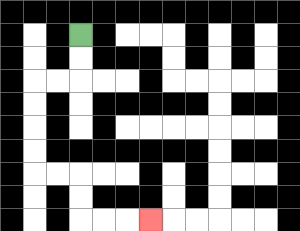{'start': '[3, 1]', 'end': '[6, 9]', 'path_directions': 'D,D,L,L,D,D,D,D,R,R,D,D,R,R,R', 'path_coordinates': '[[3, 1], [3, 2], [3, 3], [2, 3], [1, 3], [1, 4], [1, 5], [1, 6], [1, 7], [2, 7], [3, 7], [3, 8], [3, 9], [4, 9], [5, 9], [6, 9]]'}